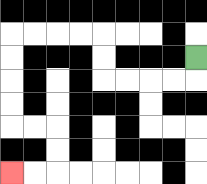{'start': '[8, 2]', 'end': '[0, 7]', 'path_directions': 'D,L,L,L,L,U,U,L,L,L,L,D,D,D,D,R,R,D,D,L,L', 'path_coordinates': '[[8, 2], [8, 3], [7, 3], [6, 3], [5, 3], [4, 3], [4, 2], [4, 1], [3, 1], [2, 1], [1, 1], [0, 1], [0, 2], [0, 3], [0, 4], [0, 5], [1, 5], [2, 5], [2, 6], [2, 7], [1, 7], [0, 7]]'}